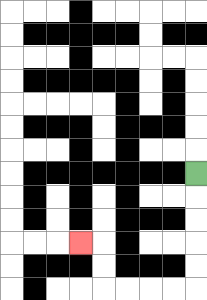{'start': '[8, 7]', 'end': '[3, 10]', 'path_directions': 'D,D,D,D,D,L,L,L,L,U,U,L', 'path_coordinates': '[[8, 7], [8, 8], [8, 9], [8, 10], [8, 11], [8, 12], [7, 12], [6, 12], [5, 12], [4, 12], [4, 11], [4, 10], [3, 10]]'}